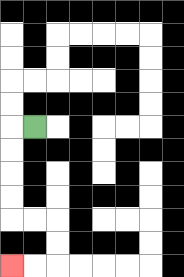{'start': '[1, 5]', 'end': '[0, 11]', 'path_directions': 'L,D,D,D,D,R,R,D,D,L,L', 'path_coordinates': '[[1, 5], [0, 5], [0, 6], [0, 7], [0, 8], [0, 9], [1, 9], [2, 9], [2, 10], [2, 11], [1, 11], [0, 11]]'}